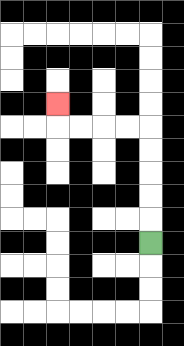{'start': '[6, 10]', 'end': '[2, 4]', 'path_directions': 'U,U,U,U,U,L,L,L,L,U', 'path_coordinates': '[[6, 10], [6, 9], [6, 8], [6, 7], [6, 6], [6, 5], [5, 5], [4, 5], [3, 5], [2, 5], [2, 4]]'}